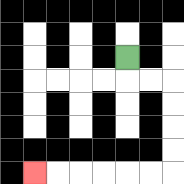{'start': '[5, 2]', 'end': '[1, 7]', 'path_directions': 'D,R,R,D,D,D,D,L,L,L,L,L,L', 'path_coordinates': '[[5, 2], [5, 3], [6, 3], [7, 3], [7, 4], [7, 5], [7, 6], [7, 7], [6, 7], [5, 7], [4, 7], [3, 7], [2, 7], [1, 7]]'}